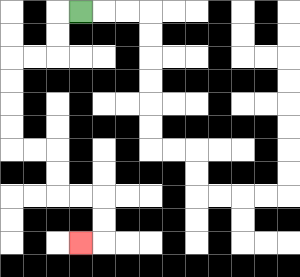{'start': '[3, 0]', 'end': '[3, 10]', 'path_directions': 'L,D,D,L,L,D,D,D,D,R,R,D,D,R,R,D,D,L', 'path_coordinates': '[[3, 0], [2, 0], [2, 1], [2, 2], [1, 2], [0, 2], [0, 3], [0, 4], [0, 5], [0, 6], [1, 6], [2, 6], [2, 7], [2, 8], [3, 8], [4, 8], [4, 9], [4, 10], [3, 10]]'}